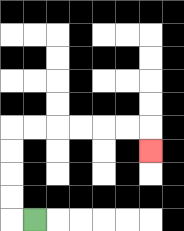{'start': '[1, 9]', 'end': '[6, 6]', 'path_directions': 'L,U,U,U,U,R,R,R,R,R,R,D', 'path_coordinates': '[[1, 9], [0, 9], [0, 8], [0, 7], [0, 6], [0, 5], [1, 5], [2, 5], [3, 5], [4, 5], [5, 5], [6, 5], [6, 6]]'}